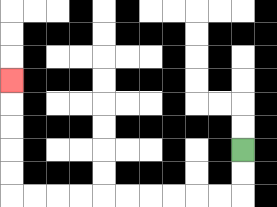{'start': '[10, 6]', 'end': '[0, 3]', 'path_directions': 'D,D,L,L,L,L,L,L,L,L,L,L,U,U,U,U,U', 'path_coordinates': '[[10, 6], [10, 7], [10, 8], [9, 8], [8, 8], [7, 8], [6, 8], [5, 8], [4, 8], [3, 8], [2, 8], [1, 8], [0, 8], [0, 7], [0, 6], [0, 5], [0, 4], [0, 3]]'}